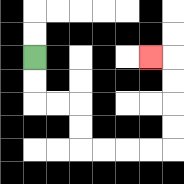{'start': '[1, 2]', 'end': '[6, 2]', 'path_directions': 'D,D,R,R,D,D,R,R,R,R,U,U,U,U,L', 'path_coordinates': '[[1, 2], [1, 3], [1, 4], [2, 4], [3, 4], [3, 5], [3, 6], [4, 6], [5, 6], [6, 6], [7, 6], [7, 5], [7, 4], [7, 3], [7, 2], [6, 2]]'}